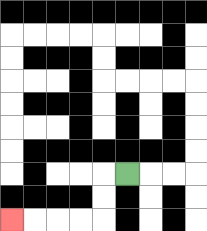{'start': '[5, 7]', 'end': '[0, 9]', 'path_directions': 'L,D,D,L,L,L,L', 'path_coordinates': '[[5, 7], [4, 7], [4, 8], [4, 9], [3, 9], [2, 9], [1, 9], [0, 9]]'}